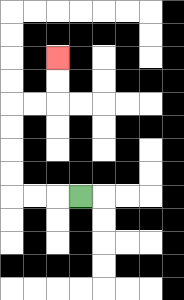{'start': '[3, 8]', 'end': '[2, 2]', 'path_directions': 'L,L,L,U,U,U,U,R,R,U,U', 'path_coordinates': '[[3, 8], [2, 8], [1, 8], [0, 8], [0, 7], [0, 6], [0, 5], [0, 4], [1, 4], [2, 4], [2, 3], [2, 2]]'}